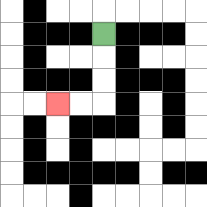{'start': '[4, 1]', 'end': '[2, 4]', 'path_directions': 'D,D,D,L,L', 'path_coordinates': '[[4, 1], [4, 2], [4, 3], [4, 4], [3, 4], [2, 4]]'}